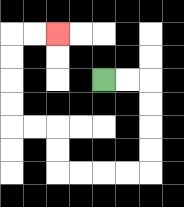{'start': '[4, 3]', 'end': '[2, 1]', 'path_directions': 'R,R,D,D,D,D,L,L,L,L,U,U,L,L,U,U,U,U,R,R', 'path_coordinates': '[[4, 3], [5, 3], [6, 3], [6, 4], [6, 5], [6, 6], [6, 7], [5, 7], [4, 7], [3, 7], [2, 7], [2, 6], [2, 5], [1, 5], [0, 5], [0, 4], [0, 3], [0, 2], [0, 1], [1, 1], [2, 1]]'}